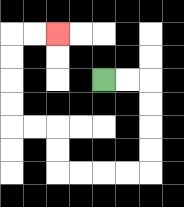{'start': '[4, 3]', 'end': '[2, 1]', 'path_directions': 'R,R,D,D,D,D,L,L,L,L,U,U,L,L,U,U,U,U,R,R', 'path_coordinates': '[[4, 3], [5, 3], [6, 3], [6, 4], [6, 5], [6, 6], [6, 7], [5, 7], [4, 7], [3, 7], [2, 7], [2, 6], [2, 5], [1, 5], [0, 5], [0, 4], [0, 3], [0, 2], [0, 1], [1, 1], [2, 1]]'}